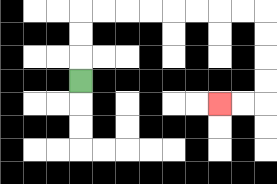{'start': '[3, 3]', 'end': '[9, 4]', 'path_directions': 'U,U,U,R,R,R,R,R,R,R,R,D,D,D,D,L,L', 'path_coordinates': '[[3, 3], [3, 2], [3, 1], [3, 0], [4, 0], [5, 0], [6, 0], [7, 0], [8, 0], [9, 0], [10, 0], [11, 0], [11, 1], [11, 2], [11, 3], [11, 4], [10, 4], [9, 4]]'}